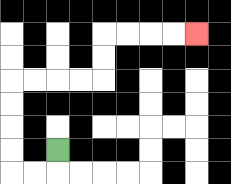{'start': '[2, 6]', 'end': '[8, 1]', 'path_directions': 'D,L,L,U,U,U,U,R,R,R,R,U,U,R,R,R,R', 'path_coordinates': '[[2, 6], [2, 7], [1, 7], [0, 7], [0, 6], [0, 5], [0, 4], [0, 3], [1, 3], [2, 3], [3, 3], [4, 3], [4, 2], [4, 1], [5, 1], [6, 1], [7, 1], [8, 1]]'}